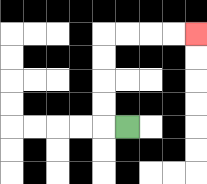{'start': '[5, 5]', 'end': '[8, 1]', 'path_directions': 'L,U,U,U,U,R,R,R,R', 'path_coordinates': '[[5, 5], [4, 5], [4, 4], [4, 3], [4, 2], [4, 1], [5, 1], [6, 1], [7, 1], [8, 1]]'}